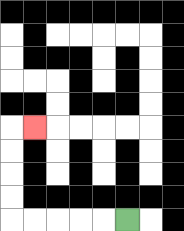{'start': '[5, 9]', 'end': '[1, 5]', 'path_directions': 'L,L,L,L,L,U,U,U,U,R', 'path_coordinates': '[[5, 9], [4, 9], [3, 9], [2, 9], [1, 9], [0, 9], [0, 8], [0, 7], [0, 6], [0, 5], [1, 5]]'}